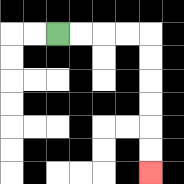{'start': '[2, 1]', 'end': '[6, 7]', 'path_directions': 'R,R,R,R,D,D,D,D,D,D', 'path_coordinates': '[[2, 1], [3, 1], [4, 1], [5, 1], [6, 1], [6, 2], [6, 3], [6, 4], [6, 5], [6, 6], [6, 7]]'}